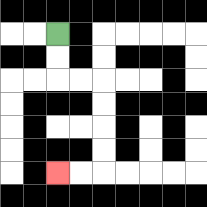{'start': '[2, 1]', 'end': '[2, 7]', 'path_directions': 'D,D,R,R,D,D,D,D,L,L', 'path_coordinates': '[[2, 1], [2, 2], [2, 3], [3, 3], [4, 3], [4, 4], [4, 5], [4, 6], [4, 7], [3, 7], [2, 7]]'}